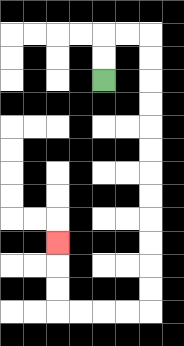{'start': '[4, 3]', 'end': '[2, 10]', 'path_directions': 'U,U,R,R,D,D,D,D,D,D,D,D,D,D,D,D,L,L,L,L,U,U,U', 'path_coordinates': '[[4, 3], [4, 2], [4, 1], [5, 1], [6, 1], [6, 2], [6, 3], [6, 4], [6, 5], [6, 6], [6, 7], [6, 8], [6, 9], [6, 10], [6, 11], [6, 12], [6, 13], [5, 13], [4, 13], [3, 13], [2, 13], [2, 12], [2, 11], [2, 10]]'}